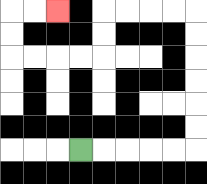{'start': '[3, 6]', 'end': '[2, 0]', 'path_directions': 'R,R,R,R,R,U,U,U,U,U,U,L,L,L,L,D,D,L,L,L,L,U,U,R,R', 'path_coordinates': '[[3, 6], [4, 6], [5, 6], [6, 6], [7, 6], [8, 6], [8, 5], [8, 4], [8, 3], [8, 2], [8, 1], [8, 0], [7, 0], [6, 0], [5, 0], [4, 0], [4, 1], [4, 2], [3, 2], [2, 2], [1, 2], [0, 2], [0, 1], [0, 0], [1, 0], [2, 0]]'}